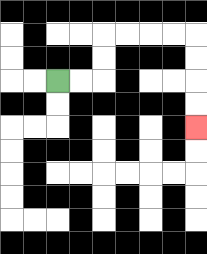{'start': '[2, 3]', 'end': '[8, 5]', 'path_directions': 'R,R,U,U,R,R,R,R,D,D,D,D', 'path_coordinates': '[[2, 3], [3, 3], [4, 3], [4, 2], [4, 1], [5, 1], [6, 1], [7, 1], [8, 1], [8, 2], [8, 3], [8, 4], [8, 5]]'}